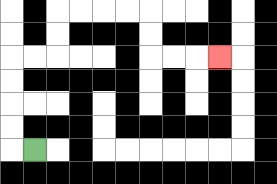{'start': '[1, 6]', 'end': '[9, 2]', 'path_directions': 'L,U,U,U,U,R,R,U,U,R,R,R,R,D,D,R,R,R', 'path_coordinates': '[[1, 6], [0, 6], [0, 5], [0, 4], [0, 3], [0, 2], [1, 2], [2, 2], [2, 1], [2, 0], [3, 0], [4, 0], [5, 0], [6, 0], [6, 1], [6, 2], [7, 2], [8, 2], [9, 2]]'}